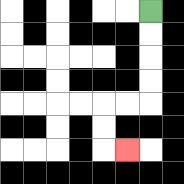{'start': '[6, 0]', 'end': '[5, 6]', 'path_directions': 'D,D,D,D,L,L,D,D,R', 'path_coordinates': '[[6, 0], [6, 1], [6, 2], [6, 3], [6, 4], [5, 4], [4, 4], [4, 5], [4, 6], [5, 6]]'}